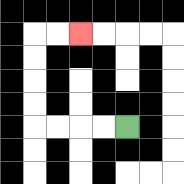{'start': '[5, 5]', 'end': '[3, 1]', 'path_directions': 'L,L,L,L,U,U,U,U,R,R', 'path_coordinates': '[[5, 5], [4, 5], [3, 5], [2, 5], [1, 5], [1, 4], [1, 3], [1, 2], [1, 1], [2, 1], [3, 1]]'}